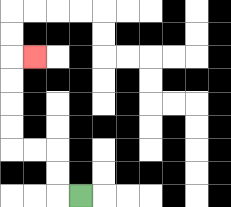{'start': '[3, 8]', 'end': '[1, 2]', 'path_directions': 'L,U,U,L,L,U,U,U,U,R', 'path_coordinates': '[[3, 8], [2, 8], [2, 7], [2, 6], [1, 6], [0, 6], [0, 5], [0, 4], [0, 3], [0, 2], [1, 2]]'}